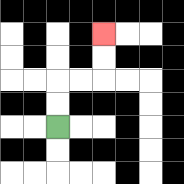{'start': '[2, 5]', 'end': '[4, 1]', 'path_directions': 'U,U,R,R,U,U', 'path_coordinates': '[[2, 5], [2, 4], [2, 3], [3, 3], [4, 3], [4, 2], [4, 1]]'}